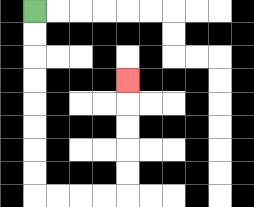{'start': '[1, 0]', 'end': '[5, 3]', 'path_directions': 'D,D,D,D,D,D,D,D,R,R,R,R,U,U,U,U,U', 'path_coordinates': '[[1, 0], [1, 1], [1, 2], [1, 3], [1, 4], [1, 5], [1, 6], [1, 7], [1, 8], [2, 8], [3, 8], [4, 8], [5, 8], [5, 7], [5, 6], [5, 5], [5, 4], [5, 3]]'}